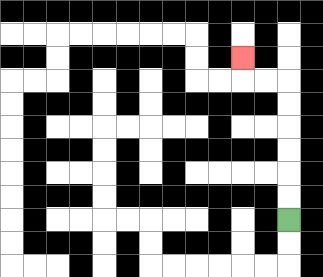{'start': '[12, 9]', 'end': '[10, 2]', 'path_directions': 'U,U,U,U,U,U,L,L,U', 'path_coordinates': '[[12, 9], [12, 8], [12, 7], [12, 6], [12, 5], [12, 4], [12, 3], [11, 3], [10, 3], [10, 2]]'}